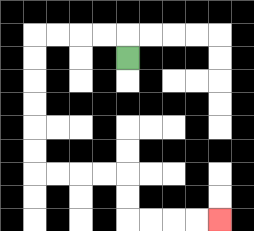{'start': '[5, 2]', 'end': '[9, 9]', 'path_directions': 'U,L,L,L,L,D,D,D,D,D,D,R,R,R,R,D,D,R,R,R,R', 'path_coordinates': '[[5, 2], [5, 1], [4, 1], [3, 1], [2, 1], [1, 1], [1, 2], [1, 3], [1, 4], [1, 5], [1, 6], [1, 7], [2, 7], [3, 7], [4, 7], [5, 7], [5, 8], [5, 9], [6, 9], [7, 9], [8, 9], [9, 9]]'}